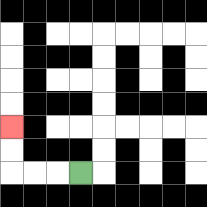{'start': '[3, 7]', 'end': '[0, 5]', 'path_directions': 'L,L,L,U,U', 'path_coordinates': '[[3, 7], [2, 7], [1, 7], [0, 7], [0, 6], [0, 5]]'}